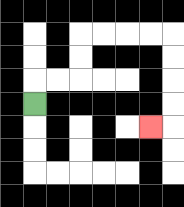{'start': '[1, 4]', 'end': '[6, 5]', 'path_directions': 'U,R,R,U,U,R,R,R,R,D,D,D,D,L', 'path_coordinates': '[[1, 4], [1, 3], [2, 3], [3, 3], [3, 2], [3, 1], [4, 1], [5, 1], [6, 1], [7, 1], [7, 2], [7, 3], [7, 4], [7, 5], [6, 5]]'}